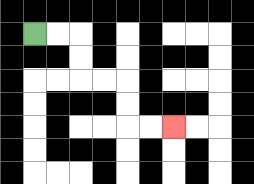{'start': '[1, 1]', 'end': '[7, 5]', 'path_directions': 'R,R,D,D,R,R,D,D,R,R', 'path_coordinates': '[[1, 1], [2, 1], [3, 1], [3, 2], [3, 3], [4, 3], [5, 3], [5, 4], [5, 5], [6, 5], [7, 5]]'}